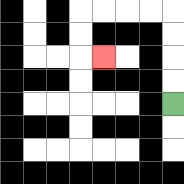{'start': '[7, 4]', 'end': '[4, 2]', 'path_directions': 'U,U,U,U,L,L,L,L,D,D,R', 'path_coordinates': '[[7, 4], [7, 3], [7, 2], [7, 1], [7, 0], [6, 0], [5, 0], [4, 0], [3, 0], [3, 1], [3, 2], [4, 2]]'}